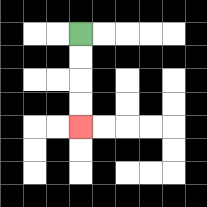{'start': '[3, 1]', 'end': '[3, 5]', 'path_directions': 'D,D,D,D', 'path_coordinates': '[[3, 1], [3, 2], [3, 3], [3, 4], [3, 5]]'}